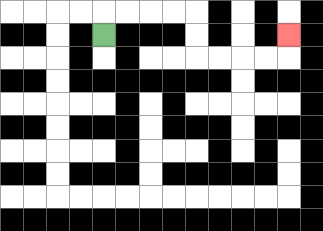{'start': '[4, 1]', 'end': '[12, 1]', 'path_directions': 'U,R,R,R,R,D,D,R,R,R,R,U', 'path_coordinates': '[[4, 1], [4, 0], [5, 0], [6, 0], [7, 0], [8, 0], [8, 1], [8, 2], [9, 2], [10, 2], [11, 2], [12, 2], [12, 1]]'}